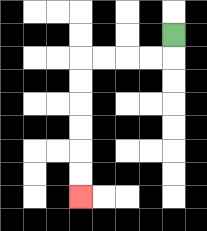{'start': '[7, 1]', 'end': '[3, 8]', 'path_directions': 'D,L,L,L,L,D,D,D,D,D,D', 'path_coordinates': '[[7, 1], [7, 2], [6, 2], [5, 2], [4, 2], [3, 2], [3, 3], [3, 4], [3, 5], [3, 6], [3, 7], [3, 8]]'}